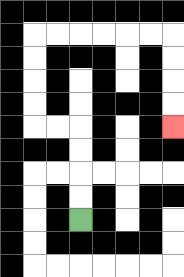{'start': '[3, 9]', 'end': '[7, 5]', 'path_directions': 'U,U,U,U,L,L,U,U,U,U,R,R,R,R,R,R,D,D,D,D', 'path_coordinates': '[[3, 9], [3, 8], [3, 7], [3, 6], [3, 5], [2, 5], [1, 5], [1, 4], [1, 3], [1, 2], [1, 1], [2, 1], [3, 1], [4, 1], [5, 1], [6, 1], [7, 1], [7, 2], [7, 3], [7, 4], [7, 5]]'}